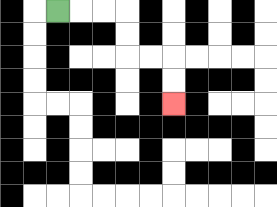{'start': '[2, 0]', 'end': '[7, 4]', 'path_directions': 'R,R,R,D,D,R,R,D,D', 'path_coordinates': '[[2, 0], [3, 0], [4, 0], [5, 0], [5, 1], [5, 2], [6, 2], [7, 2], [7, 3], [7, 4]]'}